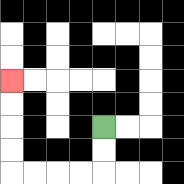{'start': '[4, 5]', 'end': '[0, 3]', 'path_directions': 'D,D,L,L,L,L,U,U,U,U', 'path_coordinates': '[[4, 5], [4, 6], [4, 7], [3, 7], [2, 7], [1, 7], [0, 7], [0, 6], [0, 5], [0, 4], [0, 3]]'}